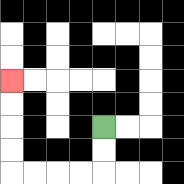{'start': '[4, 5]', 'end': '[0, 3]', 'path_directions': 'D,D,L,L,L,L,U,U,U,U', 'path_coordinates': '[[4, 5], [4, 6], [4, 7], [3, 7], [2, 7], [1, 7], [0, 7], [0, 6], [0, 5], [0, 4], [0, 3]]'}